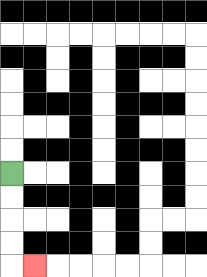{'start': '[0, 7]', 'end': '[1, 11]', 'path_directions': 'D,D,D,D,R', 'path_coordinates': '[[0, 7], [0, 8], [0, 9], [0, 10], [0, 11], [1, 11]]'}